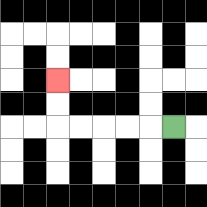{'start': '[7, 5]', 'end': '[2, 3]', 'path_directions': 'L,L,L,L,L,U,U', 'path_coordinates': '[[7, 5], [6, 5], [5, 5], [4, 5], [3, 5], [2, 5], [2, 4], [2, 3]]'}